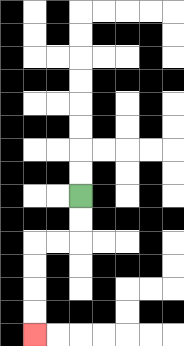{'start': '[3, 8]', 'end': '[1, 14]', 'path_directions': 'D,D,L,L,D,D,D,D', 'path_coordinates': '[[3, 8], [3, 9], [3, 10], [2, 10], [1, 10], [1, 11], [1, 12], [1, 13], [1, 14]]'}